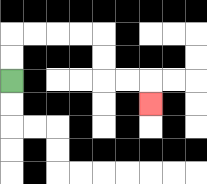{'start': '[0, 3]', 'end': '[6, 4]', 'path_directions': 'U,U,R,R,R,R,D,D,R,R,D', 'path_coordinates': '[[0, 3], [0, 2], [0, 1], [1, 1], [2, 1], [3, 1], [4, 1], [4, 2], [4, 3], [5, 3], [6, 3], [6, 4]]'}